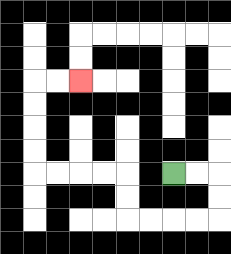{'start': '[7, 7]', 'end': '[3, 3]', 'path_directions': 'R,R,D,D,L,L,L,L,U,U,L,L,L,L,U,U,U,U,R,R', 'path_coordinates': '[[7, 7], [8, 7], [9, 7], [9, 8], [9, 9], [8, 9], [7, 9], [6, 9], [5, 9], [5, 8], [5, 7], [4, 7], [3, 7], [2, 7], [1, 7], [1, 6], [1, 5], [1, 4], [1, 3], [2, 3], [3, 3]]'}